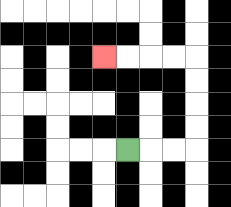{'start': '[5, 6]', 'end': '[4, 2]', 'path_directions': 'R,R,R,U,U,U,U,L,L,L,L', 'path_coordinates': '[[5, 6], [6, 6], [7, 6], [8, 6], [8, 5], [8, 4], [8, 3], [8, 2], [7, 2], [6, 2], [5, 2], [4, 2]]'}